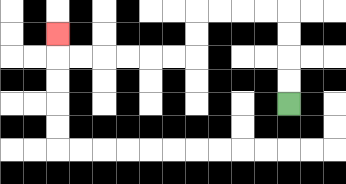{'start': '[12, 4]', 'end': '[2, 1]', 'path_directions': 'U,U,U,U,L,L,L,L,D,D,L,L,L,L,L,L,U', 'path_coordinates': '[[12, 4], [12, 3], [12, 2], [12, 1], [12, 0], [11, 0], [10, 0], [9, 0], [8, 0], [8, 1], [8, 2], [7, 2], [6, 2], [5, 2], [4, 2], [3, 2], [2, 2], [2, 1]]'}